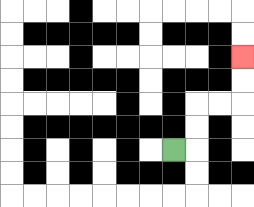{'start': '[7, 6]', 'end': '[10, 2]', 'path_directions': 'R,U,U,R,R,U,U', 'path_coordinates': '[[7, 6], [8, 6], [8, 5], [8, 4], [9, 4], [10, 4], [10, 3], [10, 2]]'}